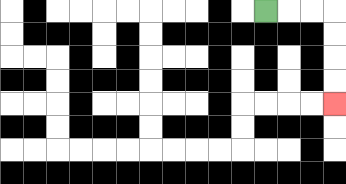{'start': '[11, 0]', 'end': '[14, 4]', 'path_directions': 'R,R,R,D,D,D,D', 'path_coordinates': '[[11, 0], [12, 0], [13, 0], [14, 0], [14, 1], [14, 2], [14, 3], [14, 4]]'}